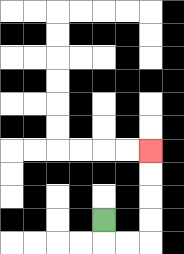{'start': '[4, 9]', 'end': '[6, 6]', 'path_directions': 'D,R,R,U,U,U,U', 'path_coordinates': '[[4, 9], [4, 10], [5, 10], [6, 10], [6, 9], [6, 8], [6, 7], [6, 6]]'}